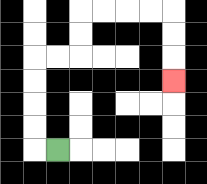{'start': '[2, 6]', 'end': '[7, 3]', 'path_directions': 'L,U,U,U,U,R,R,U,U,R,R,R,R,D,D,D', 'path_coordinates': '[[2, 6], [1, 6], [1, 5], [1, 4], [1, 3], [1, 2], [2, 2], [3, 2], [3, 1], [3, 0], [4, 0], [5, 0], [6, 0], [7, 0], [7, 1], [7, 2], [7, 3]]'}